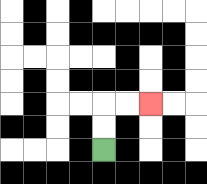{'start': '[4, 6]', 'end': '[6, 4]', 'path_directions': 'U,U,R,R', 'path_coordinates': '[[4, 6], [4, 5], [4, 4], [5, 4], [6, 4]]'}